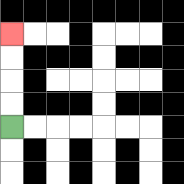{'start': '[0, 5]', 'end': '[0, 1]', 'path_directions': 'U,U,U,U', 'path_coordinates': '[[0, 5], [0, 4], [0, 3], [0, 2], [0, 1]]'}